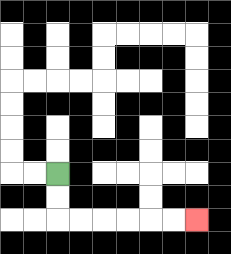{'start': '[2, 7]', 'end': '[8, 9]', 'path_directions': 'D,D,R,R,R,R,R,R', 'path_coordinates': '[[2, 7], [2, 8], [2, 9], [3, 9], [4, 9], [5, 9], [6, 9], [7, 9], [8, 9]]'}